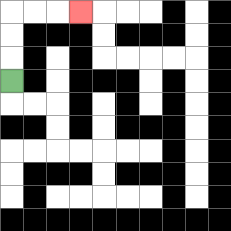{'start': '[0, 3]', 'end': '[3, 0]', 'path_directions': 'U,U,U,R,R,R', 'path_coordinates': '[[0, 3], [0, 2], [0, 1], [0, 0], [1, 0], [2, 0], [3, 0]]'}